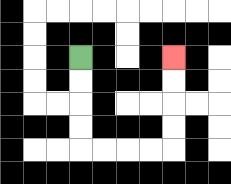{'start': '[3, 2]', 'end': '[7, 2]', 'path_directions': 'D,D,D,D,R,R,R,R,U,U,U,U', 'path_coordinates': '[[3, 2], [3, 3], [3, 4], [3, 5], [3, 6], [4, 6], [5, 6], [6, 6], [7, 6], [7, 5], [7, 4], [7, 3], [7, 2]]'}